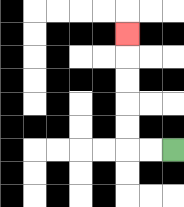{'start': '[7, 6]', 'end': '[5, 1]', 'path_directions': 'L,L,U,U,U,U,U', 'path_coordinates': '[[7, 6], [6, 6], [5, 6], [5, 5], [5, 4], [5, 3], [5, 2], [5, 1]]'}